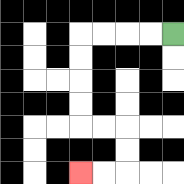{'start': '[7, 1]', 'end': '[3, 7]', 'path_directions': 'L,L,L,L,D,D,D,D,R,R,D,D,L,L', 'path_coordinates': '[[7, 1], [6, 1], [5, 1], [4, 1], [3, 1], [3, 2], [3, 3], [3, 4], [3, 5], [4, 5], [5, 5], [5, 6], [5, 7], [4, 7], [3, 7]]'}